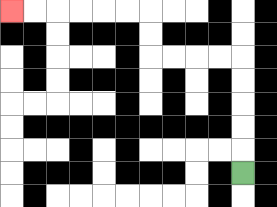{'start': '[10, 7]', 'end': '[0, 0]', 'path_directions': 'U,U,U,U,U,L,L,L,L,U,U,L,L,L,L,L,L', 'path_coordinates': '[[10, 7], [10, 6], [10, 5], [10, 4], [10, 3], [10, 2], [9, 2], [8, 2], [7, 2], [6, 2], [6, 1], [6, 0], [5, 0], [4, 0], [3, 0], [2, 0], [1, 0], [0, 0]]'}